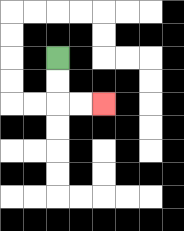{'start': '[2, 2]', 'end': '[4, 4]', 'path_directions': 'D,D,R,R', 'path_coordinates': '[[2, 2], [2, 3], [2, 4], [3, 4], [4, 4]]'}